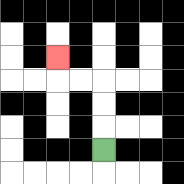{'start': '[4, 6]', 'end': '[2, 2]', 'path_directions': 'U,U,U,L,L,U', 'path_coordinates': '[[4, 6], [4, 5], [4, 4], [4, 3], [3, 3], [2, 3], [2, 2]]'}